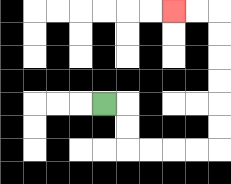{'start': '[4, 4]', 'end': '[7, 0]', 'path_directions': 'R,D,D,R,R,R,R,U,U,U,U,U,U,L,L', 'path_coordinates': '[[4, 4], [5, 4], [5, 5], [5, 6], [6, 6], [7, 6], [8, 6], [9, 6], [9, 5], [9, 4], [9, 3], [9, 2], [9, 1], [9, 0], [8, 0], [7, 0]]'}